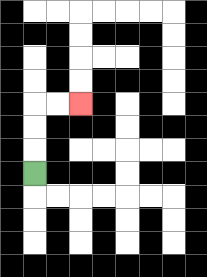{'start': '[1, 7]', 'end': '[3, 4]', 'path_directions': 'U,U,U,R,R', 'path_coordinates': '[[1, 7], [1, 6], [1, 5], [1, 4], [2, 4], [3, 4]]'}